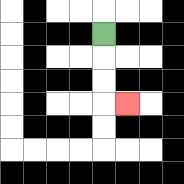{'start': '[4, 1]', 'end': '[5, 4]', 'path_directions': 'D,D,D,R', 'path_coordinates': '[[4, 1], [4, 2], [4, 3], [4, 4], [5, 4]]'}